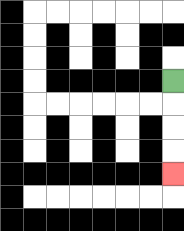{'start': '[7, 3]', 'end': '[7, 7]', 'path_directions': 'D,D,D,D', 'path_coordinates': '[[7, 3], [7, 4], [7, 5], [7, 6], [7, 7]]'}